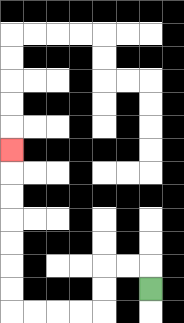{'start': '[6, 12]', 'end': '[0, 6]', 'path_directions': 'U,L,L,D,D,L,L,L,L,U,U,U,U,U,U,U', 'path_coordinates': '[[6, 12], [6, 11], [5, 11], [4, 11], [4, 12], [4, 13], [3, 13], [2, 13], [1, 13], [0, 13], [0, 12], [0, 11], [0, 10], [0, 9], [0, 8], [0, 7], [0, 6]]'}